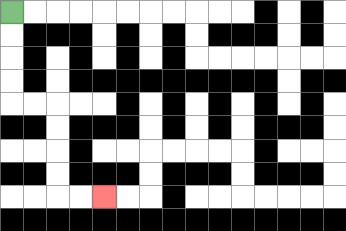{'start': '[0, 0]', 'end': '[4, 8]', 'path_directions': 'D,D,D,D,R,R,D,D,D,D,R,R', 'path_coordinates': '[[0, 0], [0, 1], [0, 2], [0, 3], [0, 4], [1, 4], [2, 4], [2, 5], [2, 6], [2, 7], [2, 8], [3, 8], [4, 8]]'}